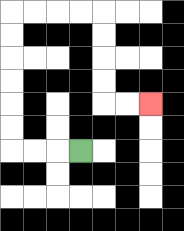{'start': '[3, 6]', 'end': '[6, 4]', 'path_directions': 'L,L,L,U,U,U,U,U,U,R,R,R,R,D,D,D,D,R,R', 'path_coordinates': '[[3, 6], [2, 6], [1, 6], [0, 6], [0, 5], [0, 4], [0, 3], [0, 2], [0, 1], [0, 0], [1, 0], [2, 0], [3, 0], [4, 0], [4, 1], [4, 2], [4, 3], [4, 4], [5, 4], [6, 4]]'}